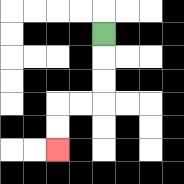{'start': '[4, 1]', 'end': '[2, 6]', 'path_directions': 'D,D,D,L,L,D,D', 'path_coordinates': '[[4, 1], [4, 2], [4, 3], [4, 4], [3, 4], [2, 4], [2, 5], [2, 6]]'}